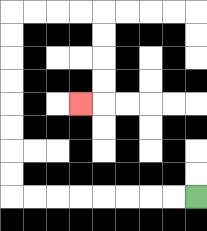{'start': '[8, 8]', 'end': '[3, 4]', 'path_directions': 'L,L,L,L,L,L,L,L,U,U,U,U,U,U,U,U,R,R,R,R,D,D,D,D,L', 'path_coordinates': '[[8, 8], [7, 8], [6, 8], [5, 8], [4, 8], [3, 8], [2, 8], [1, 8], [0, 8], [0, 7], [0, 6], [0, 5], [0, 4], [0, 3], [0, 2], [0, 1], [0, 0], [1, 0], [2, 0], [3, 0], [4, 0], [4, 1], [4, 2], [4, 3], [4, 4], [3, 4]]'}